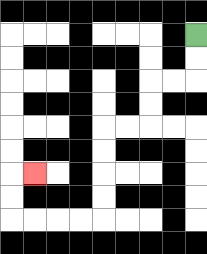{'start': '[8, 1]', 'end': '[1, 7]', 'path_directions': 'D,D,L,L,D,D,L,L,D,D,D,D,L,L,L,L,U,U,R', 'path_coordinates': '[[8, 1], [8, 2], [8, 3], [7, 3], [6, 3], [6, 4], [6, 5], [5, 5], [4, 5], [4, 6], [4, 7], [4, 8], [4, 9], [3, 9], [2, 9], [1, 9], [0, 9], [0, 8], [0, 7], [1, 7]]'}